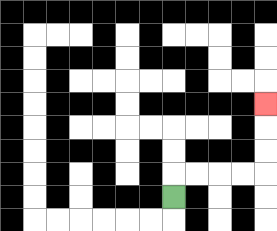{'start': '[7, 8]', 'end': '[11, 4]', 'path_directions': 'U,R,R,R,R,U,U,U', 'path_coordinates': '[[7, 8], [7, 7], [8, 7], [9, 7], [10, 7], [11, 7], [11, 6], [11, 5], [11, 4]]'}